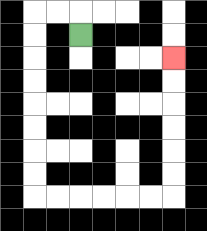{'start': '[3, 1]', 'end': '[7, 2]', 'path_directions': 'U,L,L,D,D,D,D,D,D,D,D,R,R,R,R,R,R,U,U,U,U,U,U', 'path_coordinates': '[[3, 1], [3, 0], [2, 0], [1, 0], [1, 1], [1, 2], [1, 3], [1, 4], [1, 5], [1, 6], [1, 7], [1, 8], [2, 8], [3, 8], [4, 8], [5, 8], [6, 8], [7, 8], [7, 7], [7, 6], [7, 5], [7, 4], [7, 3], [7, 2]]'}